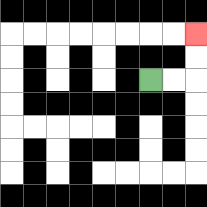{'start': '[6, 3]', 'end': '[8, 1]', 'path_directions': 'R,R,U,U', 'path_coordinates': '[[6, 3], [7, 3], [8, 3], [8, 2], [8, 1]]'}